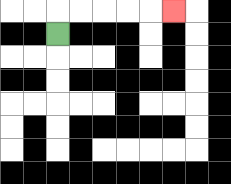{'start': '[2, 1]', 'end': '[7, 0]', 'path_directions': 'U,R,R,R,R,R', 'path_coordinates': '[[2, 1], [2, 0], [3, 0], [4, 0], [5, 0], [6, 0], [7, 0]]'}